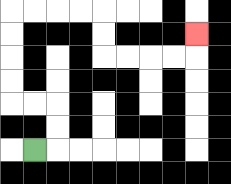{'start': '[1, 6]', 'end': '[8, 1]', 'path_directions': 'R,U,U,L,L,U,U,U,U,R,R,R,R,D,D,R,R,R,R,U', 'path_coordinates': '[[1, 6], [2, 6], [2, 5], [2, 4], [1, 4], [0, 4], [0, 3], [0, 2], [0, 1], [0, 0], [1, 0], [2, 0], [3, 0], [4, 0], [4, 1], [4, 2], [5, 2], [6, 2], [7, 2], [8, 2], [8, 1]]'}